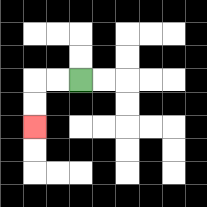{'start': '[3, 3]', 'end': '[1, 5]', 'path_directions': 'L,L,D,D', 'path_coordinates': '[[3, 3], [2, 3], [1, 3], [1, 4], [1, 5]]'}